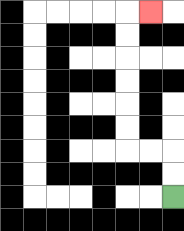{'start': '[7, 8]', 'end': '[6, 0]', 'path_directions': 'U,U,L,L,U,U,U,U,U,U,R', 'path_coordinates': '[[7, 8], [7, 7], [7, 6], [6, 6], [5, 6], [5, 5], [5, 4], [5, 3], [5, 2], [5, 1], [5, 0], [6, 0]]'}